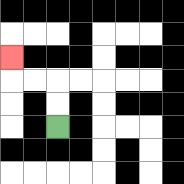{'start': '[2, 5]', 'end': '[0, 2]', 'path_directions': 'U,U,L,L,U', 'path_coordinates': '[[2, 5], [2, 4], [2, 3], [1, 3], [0, 3], [0, 2]]'}